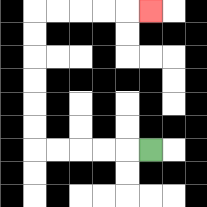{'start': '[6, 6]', 'end': '[6, 0]', 'path_directions': 'L,L,L,L,L,U,U,U,U,U,U,R,R,R,R,R', 'path_coordinates': '[[6, 6], [5, 6], [4, 6], [3, 6], [2, 6], [1, 6], [1, 5], [1, 4], [1, 3], [1, 2], [1, 1], [1, 0], [2, 0], [3, 0], [4, 0], [5, 0], [6, 0]]'}